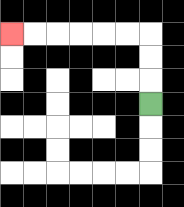{'start': '[6, 4]', 'end': '[0, 1]', 'path_directions': 'U,U,U,L,L,L,L,L,L', 'path_coordinates': '[[6, 4], [6, 3], [6, 2], [6, 1], [5, 1], [4, 1], [3, 1], [2, 1], [1, 1], [0, 1]]'}